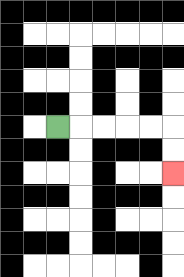{'start': '[2, 5]', 'end': '[7, 7]', 'path_directions': 'R,R,R,R,R,D,D', 'path_coordinates': '[[2, 5], [3, 5], [4, 5], [5, 5], [6, 5], [7, 5], [7, 6], [7, 7]]'}